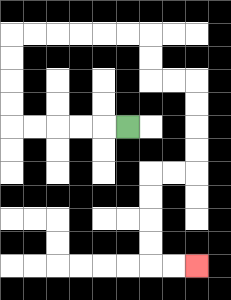{'start': '[5, 5]', 'end': '[8, 11]', 'path_directions': 'L,L,L,L,L,U,U,U,U,R,R,R,R,R,R,D,D,R,R,D,D,D,D,L,L,D,D,D,D,R,R', 'path_coordinates': '[[5, 5], [4, 5], [3, 5], [2, 5], [1, 5], [0, 5], [0, 4], [0, 3], [0, 2], [0, 1], [1, 1], [2, 1], [3, 1], [4, 1], [5, 1], [6, 1], [6, 2], [6, 3], [7, 3], [8, 3], [8, 4], [8, 5], [8, 6], [8, 7], [7, 7], [6, 7], [6, 8], [6, 9], [6, 10], [6, 11], [7, 11], [8, 11]]'}